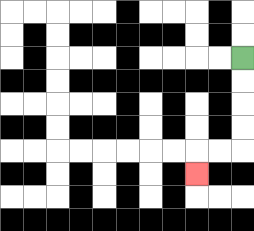{'start': '[10, 2]', 'end': '[8, 7]', 'path_directions': 'D,D,D,D,L,L,D', 'path_coordinates': '[[10, 2], [10, 3], [10, 4], [10, 5], [10, 6], [9, 6], [8, 6], [8, 7]]'}